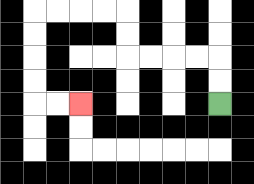{'start': '[9, 4]', 'end': '[3, 4]', 'path_directions': 'U,U,L,L,L,L,U,U,L,L,L,L,D,D,D,D,R,R', 'path_coordinates': '[[9, 4], [9, 3], [9, 2], [8, 2], [7, 2], [6, 2], [5, 2], [5, 1], [5, 0], [4, 0], [3, 0], [2, 0], [1, 0], [1, 1], [1, 2], [1, 3], [1, 4], [2, 4], [3, 4]]'}